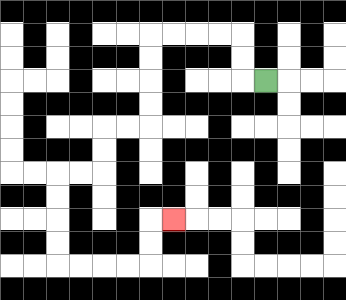{'start': '[11, 3]', 'end': '[7, 9]', 'path_directions': 'L,U,U,L,L,L,L,D,D,D,D,L,L,D,D,L,L,D,D,D,D,R,R,R,R,U,U,R', 'path_coordinates': '[[11, 3], [10, 3], [10, 2], [10, 1], [9, 1], [8, 1], [7, 1], [6, 1], [6, 2], [6, 3], [6, 4], [6, 5], [5, 5], [4, 5], [4, 6], [4, 7], [3, 7], [2, 7], [2, 8], [2, 9], [2, 10], [2, 11], [3, 11], [4, 11], [5, 11], [6, 11], [6, 10], [6, 9], [7, 9]]'}